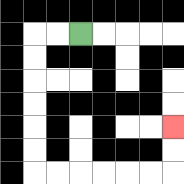{'start': '[3, 1]', 'end': '[7, 5]', 'path_directions': 'L,L,D,D,D,D,D,D,R,R,R,R,R,R,U,U', 'path_coordinates': '[[3, 1], [2, 1], [1, 1], [1, 2], [1, 3], [1, 4], [1, 5], [1, 6], [1, 7], [2, 7], [3, 7], [4, 7], [5, 7], [6, 7], [7, 7], [7, 6], [7, 5]]'}